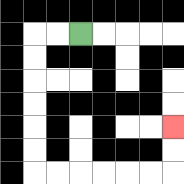{'start': '[3, 1]', 'end': '[7, 5]', 'path_directions': 'L,L,D,D,D,D,D,D,R,R,R,R,R,R,U,U', 'path_coordinates': '[[3, 1], [2, 1], [1, 1], [1, 2], [1, 3], [1, 4], [1, 5], [1, 6], [1, 7], [2, 7], [3, 7], [4, 7], [5, 7], [6, 7], [7, 7], [7, 6], [7, 5]]'}